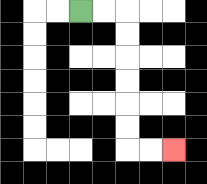{'start': '[3, 0]', 'end': '[7, 6]', 'path_directions': 'R,R,D,D,D,D,D,D,R,R', 'path_coordinates': '[[3, 0], [4, 0], [5, 0], [5, 1], [5, 2], [5, 3], [5, 4], [5, 5], [5, 6], [6, 6], [7, 6]]'}